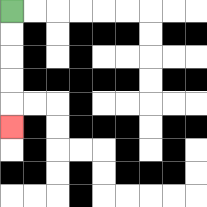{'start': '[0, 0]', 'end': '[0, 5]', 'path_directions': 'D,D,D,D,D', 'path_coordinates': '[[0, 0], [0, 1], [0, 2], [0, 3], [0, 4], [0, 5]]'}